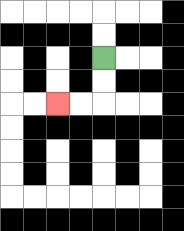{'start': '[4, 2]', 'end': '[2, 4]', 'path_directions': 'D,D,L,L', 'path_coordinates': '[[4, 2], [4, 3], [4, 4], [3, 4], [2, 4]]'}